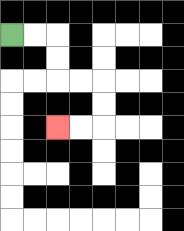{'start': '[0, 1]', 'end': '[2, 5]', 'path_directions': 'R,R,D,D,R,R,D,D,L,L', 'path_coordinates': '[[0, 1], [1, 1], [2, 1], [2, 2], [2, 3], [3, 3], [4, 3], [4, 4], [4, 5], [3, 5], [2, 5]]'}